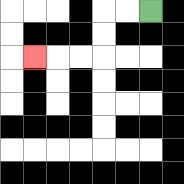{'start': '[6, 0]', 'end': '[1, 2]', 'path_directions': 'L,L,D,D,L,L,L', 'path_coordinates': '[[6, 0], [5, 0], [4, 0], [4, 1], [4, 2], [3, 2], [2, 2], [1, 2]]'}